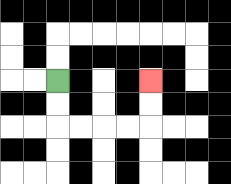{'start': '[2, 3]', 'end': '[6, 3]', 'path_directions': 'D,D,R,R,R,R,U,U', 'path_coordinates': '[[2, 3], [2, 4], [2, 5], [3, 5], [4, 5], [5, 5], [6, 5], [6, 4], [6, 3]]'}